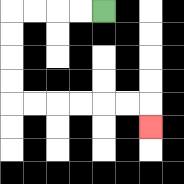{'start': '[4, 0]', 'end': '[6, 5]', 'path_directions': 'L,L,L,L,D,D,D,D,R,R,R,R,R,R,D', 'path_coordinates': '[[4, 0], [3, 0], [2, 0], [1, 0], [0, 0], [0, 1], [0, 2], [0, 3], [0, 4], [1, 4], [2, 4], [3, 4], [4, 4], [5, 4], [6, 4], [6, 5]]'}